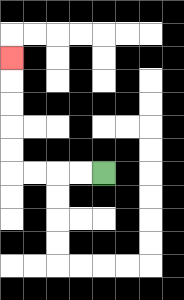{'start': '[4, 7]', 'end': '[0, 2]', 'path_directions': 'L,L,L,L,U,U,U,U,U', 'path_coordinates': '[[4, 7], [3, 7], [2, 7], [1, 7], [0, 7], [0, 6], [0, 5], [0, 4], [0, 3], [0, 2]]'}